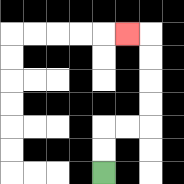{'start': '[4, 7]', 'end': '[5, 1]', 'path_directions': 'U,U,R,R,U,U,U,U,L', 'path_coordinates': '[[4, 7], [4, 6], [4, 5], [5, 5], [6, 5], [6, 4], [6, 3], [6, 2], [6, 1], [5, 1]]'}